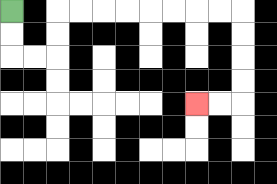{'start': '[0, 0]', 'end': '[8, 4]', 'path_directions': 'D,D,R,R,U,U,R,R,R,R,R,R,R,R,D,D,D,D,L,L', 'path_coordinates': '[[0, 0], [0, 1], [0, 2], [1, 2], [2, 2], [2, 1], [2, 0], [3, 0], [4, 0], [5, 0], [6, 0], [7, 0], [8, 0], [9, 0], [10, 0], [10, 1], [10, 2], [10, 3], [10, 4], [9, 4], [8, 4]]'}